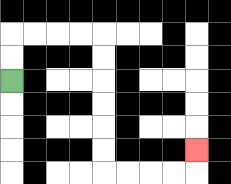{'start': '[0, 3]', 'end': '[8, 6]', 'path_directions': 'U,U,R,R,R,R,D,D,D,D,D,D,R,R,R,R,U', 'path_coordinates': '[[0, 3], [0, 2], [0, 1], [1, 1], [2, 1], [3, 1], [4, 1], [4, 2], [4, 3], [4, 4], [4, 5], [4, 6], [4, 7], [5, 7], [6, 7], [7, 7], [8, 7], [8, 6]]'}